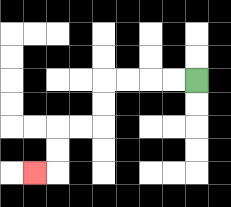{'start': '[8, 3]', 'end': '[1, 7]', 'path_directions': 'L,L,L,L,D,D,L,L,D,D,L', 'path_coordinates': '[[8, 3], [7, 3], [6, 3], [5, 3], [4, 3], [4, 4], [4, 5], [3, 5], [2, 5], [2, 6], [2, 7], [1, 7]]'}